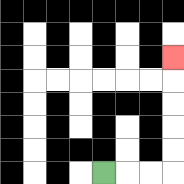{'start': '[4, 7]', 'end': '[7, 2]', 'path_directions': 'R,R,R,U,U,U,U,U', 'path_coordinates': '[[4, 7], [5, 7], [6, 7], [7, 7], [7, 6], [7, 5], [7, 4], [7, 3], [7, 2]]'}